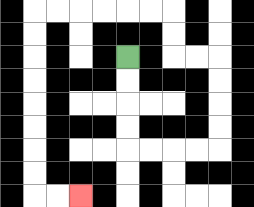{'start': '[5, 2]', 'end': '[3, 8]', 'path_directions': 'D,D,D,D,R,R,R,R,U,U,U,U,L,L,U,U,L,L,L,L,L,L,D,D,D,D,D,D,D,D,R,R', 'path_coordinates': '[[5, 2], [5, 3], [5, 4], [5, 5], [5, 6], [6, 6], [7, 6], [8, 6], [9, 6], [9, 5], [9, 4], [9, 3], [9, 2], [8, 2], [7, 2], [7, 1], [7, 0], [6, 0], [5, 0], [4, 0], [3, 0], [2, 0], [1, 0], [1, 1], [1, 2], [1, 3], [1, 4], [1, 5], [1, 6], [1, 7], [1, 8], [2, 8], [3, 8]]'}